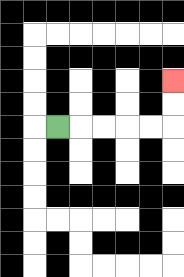{'start': '[2, 5]', 'end': '[7, 3]', 'path_directions': 'R,R,R,R,R,U,U', 'path_coordinates': '[[2, 5], [3, 5], [4, 5], [5, 5], [6, 5], [7, 5], [7, 4], [7, 3]]'}